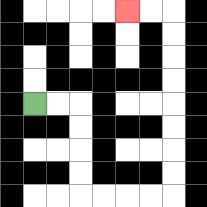{'start': '[1, 4]', 'end': '[5, 0]', 'path_directions': 'R,R,D,D,D,D,R,R,R,R,U,U,U,U,U,U,U,U,L,L', 'path_coordinates': '[[1, 4], [2, 4], [3, 4], [3, 5], [3, 6], [3, 7], [3, 8], [4, 8], [5, 8], [6, 8], [7, 8], [7, 7], [7, 6], [7, 5], [7, 4], [7, 3], [7, 2], [7, 1], [7, 0], [6, 0], [5, 0]]'}